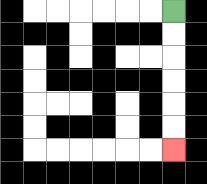{'start': '[7, 0]', 'end': '[7, 6]', 'path_directions': 'D,D,D,D,D,D', 'path_coordinates': '[[7, 0], [7, 1], [7, 2], [7, 3], [7, 4], [7, 5], [7, 6]]'}